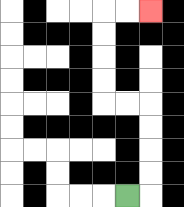{'start': '[5, 8]', 'end': '[6, 0]', 'path_directions': 'R,U,U,U,U,L,L,U,U,U,U,R,R', 'path_coordinates': '[[5, 8], [6, 8], [6, 7], [6, 6], [6, 5], [6, 4], [5, 4], [4, 4], [4, 3], [4, 2], [4, 1], [4, 0], [5, 0], [6, 0]]'}